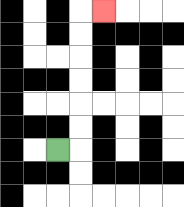{'start': '[2, 6]', 'end': '[4, 0]', 'path_directions': 'R,U,U,U,U,U,U,R', 'path_coordinates': '[[2, 6], [3, 6], [3, 5], [3, 4], [3, 3], [3, 2], [3, 1], [3, 0], [4, 0]]'}